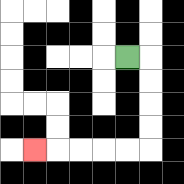{'start': '[5, 2]', 'end': '[1, 6]', 'path_directions': 'R,D,D,D,D,L,L,L,L,L', 'path_coordinates': '[[5, 2], [6, 2], [6, 3], [6, 4], [6, 5], [6, 6], [5, 6], [4, 6], [3, 6], [2, 6], [1, 6]]'}